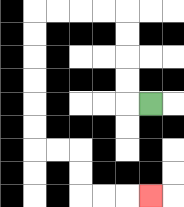{'start': '[6, 4]', 'end': '[6, 8]', 'path_directions': 'L,U,U,U,U,L,L,L,L,D,D,D,D,D,D,R,R,D,D,R,R,R', 'path_coordinates': '[[6, 4], [5, 4], [5, 3], [5, 2], [5, 1], [5, 0], [4, 0], [3, 0], [2, 0], [1, 0], [1, 1], [1, 2], [1, 3], [1, 4], [1, 5], [1, 6], [2, 6], [3, 6], [3, 7], [3, 8], [4, 8], [5, 8], [6, 8]]'}